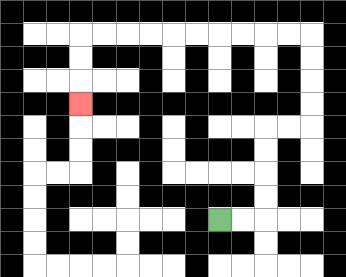{'start': '[9, 9]', 'end': '[3, 4]', 'path_directions': 'R,R,U,U,U,U,R,R,U,U,U,U,L,L,L,L,L,L,L,L,L,L,D,D,D', 'path_coordinates': '[[9, 9], [10, 9], [11, 9], [11, 8], [11, 7], [11, 6], [11, 5], [12, 5], [13, 5], [13, 4], [13, 3], [13, 2], [13, 1], [12, 1], [11, 1], [10, 1], [9, 1], [8, 1], [7, 1], [6, 1], [5, 1], [4, 1], [3, 1], [3, 2], [3, 3], [3, 4]]'}